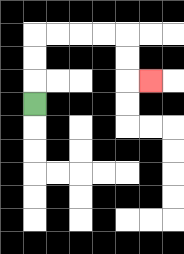{'start': '[1, 4]', 'end': '[6, 3]', 'path_directions': 'U,U,U,R,R,R,R,D,D,R', 'path_coordinates': '[[1, 4], [1, 3], [1, 2], [1, 1], [2, 1], [3, 1], [4, 1], [5, 1], [5, 2], [5, 3], [6, 3]]'}